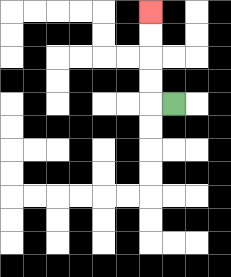{'start': '[7, 4]', 'end': '[6, 0]', 'path_directions': 'L,U,U,U,U', 'path_coordinates': '[[7, 4], [6, 4], [6, 3], [6, 2], [6, 1], [6, 0]]'}